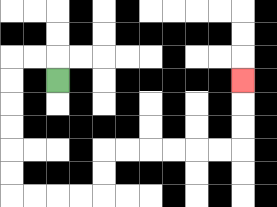{'start': '[2, 3]', 'end': '[10, 3]', 'path_directions': 'U,L,L,D,D,D,D,D,D,R,R,R,R,U,U,R,R,R,R,R,R,U,U,U', 'path_coordinates': '[[2, 3], [2, 2], [1, 2], [0, 2], [0, 3], [0, 4], [0, 5], [0, 6], [0, 7], [0, 8], [1, 8], [2, 8], [3, 8], [4, 8], [4, 7], [4, 6], [5, 6], [6, 6], [7, 6], [8, 6], [9, 6], [10, 6], [10, 5], [10, 4], [10, 3]]'}